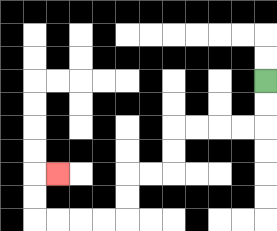{'start': '[11, 3]', 'end': '[2, 7]', 'path_directions': 'D,D,L,L,L,L,D,D,L,L,D,D,L,L,L,L,U,U,R', 'path_coordinates': '[[11, 3], [11, 4], [11, 5], [10, 5], [9, 5], [8, 5], [7, 5], [7, 6], [7, 7], [6, 7], [5, 7], [5, 8], [5, 9], [4, 9], [3, 9], [2, 9], [1, 9], [1, 8], [1, 7], [2, 7]]'}